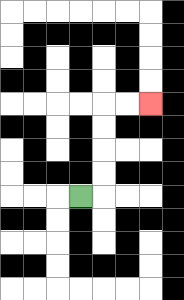{'start': '[3, 8]', 'end': '[6, 4]', 'path_directions': 'R,U,U,U,U,R,R', 'path_coordinates': '[[3, 8], [4, 8], [4, 7], [4, 6], [4, 5], [4, 4], [5, 4], [6, 4]]'}